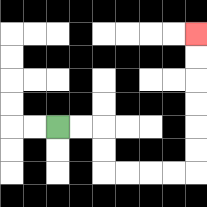{'start': '[2, 5]', 'end': '[8, 1]', 'path_directions': 'R,R,D,D,R,R,R,R,U,U,U,U,U,U', 'path_coordinates': '[[2, 5], [3, 5], [4, 5], [4, 6], [4, 7], [5, 7], [6, 7], [7, 7], [8, 7], [8, 6], [8, 5], [8, 4], [8, 3], [8, 2], [8, 1]]'}